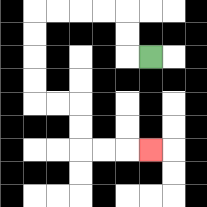{'start': '[6, 2]', 'end': '[6, 6]', 'path_directions': 'L,U,U,L,L,L,L,D,D,D,D,R,R,D,D,R,R,R', 'path_coordinates': '[[6, 2], [5, 2], [5, 1], [5, 0], [4, 0], [3, 0], [2, 0], [1, 0], [1, 1], [1, 2], [1, 3], [1, 4], [2, 4], [3, 4], [3, 5], [3, 6], [4, 6], [5, 6], [6, 6]]'}